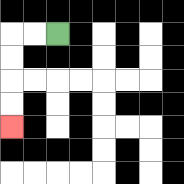{'start': '[2, 1]', 'end': '[0, 5]', 'path_directions': 'L,L,D,D,D,D', 'path_coordinates': '[[2, 1], [1, 1], [0, 1], [0, 2], [0, 3], [0, 4], [0, 5]]'}